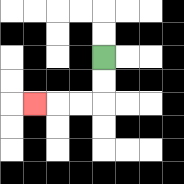{'start': '[4, 2]', 'end': '[1, 4]', 'path_directions': 'D,D,L,L,L', 'path_coordinates': '[[4, 2], [4, 3], [4, 4], [3, 4], [2, 4], [1, 4]]'}